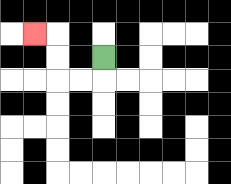{'start': '[4, 2]', 'end': '[1, 1]', 'path_directions': 'D,L,L,U,U,L', 'path_coordinates': '[[4, 2], [4, 3], [3, 3], [2, 3], [2, 2], [2, 1], [1, 1]]'}